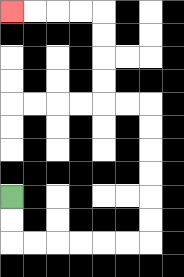{'start': '[0, 8]', 'end': '[0, 0]', 'path_directions': 'D,D,R,R,R,R,R,R,U,U,U,U,U,U,L,L,U,U,U,U,L,L,L,L', 'path_coordinates': '[[0, 8], [0, 9], [0, 10], [1, 10], [2, 10], [3, 10], [4, 10], [5, 10], [6, 10], [6, 9], [6, 8], [6, 7], [6, 6], [6, 5], [6, 4], [5, 4], [4, 4], [4, 3], [4, 2], [4, 1], [4, 0], [3, 0], [2, 0], [1, 0], [0, 0]]'}